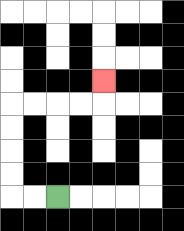{'start': '[2, 8]', 'end': '[4, 3]', 'path_directions': 'L,L,U,U,U,U,R,R,R,R,U', 'path_coordinates': '[[2, 8], [1, 8], [0, 8], [0, 7], [0, 6], [0, 5], [0, 4], [1, 4], [2, 4], [3, 4], [4, 4], [4, 3]]'}